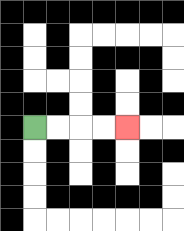{'start': '[1, 5]', 'end': '[5, 5]', 'path_directions': 'R,R,R,R', 'path_coordinates': '[[1, 5], [2, 5], [3, 5], [4, 5], [5, 5]]'}